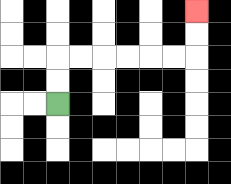{'start': '[2, 4]', 'end': '[8, 0]', 'path_directions': 'U,U,R,R,R,R,R,R,U,U', 'path_coordinates': '[[2, 4], [2, 3], [2, 2], [3, 2], [4, 2], [5, 2], [6, 2], [7, 2], [8, 2], [8, 1], [8, 0]]'}